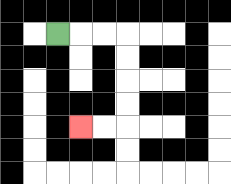{'start': '[2, 1]', 'end': '[3, 5]', 'path_directions': 'R,R,R,D,D,D,D,L,L', 'path_coordinates': '[[2, 1], [3, 1], [4, 1], [5, 1], [5, 2], [5, 3], [5, 4], [5, 5], [4, 5], [3, 5]]'}